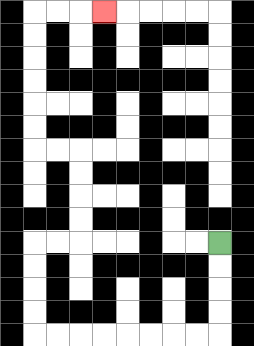{'start': '[9, 10]', 'end': '[4, 0]', 'path_directions': 'D,D,D,D,L,L,L,L,L,L,L,L,U,U,U,U,R,R,U,U,U,U,L,L,U,U,U,U,U,U,R,R,R', 'path_coordinates': '[[9, 10], [9, 11], [9, 12], [9, 13], [9, 14], [8, 14], [7, 14], [6, 14], [5, 14], [4, 14], [3, 14], [2, 14], [1, 14], [1, 13], [1, 12], [1, 11], [1, 10], [2, 10], [3, 10], [3, 9], [3, 8], [3, 7], [3, 6], [2, 6], [1, 6], [1, 5], [1, 4], [1, 3], [1, 2], [1, 1], [1, 0], [2, 0], [3, 0], [4, 0]]'}